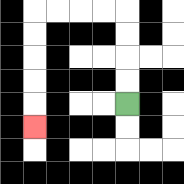{'start': '[5, 4]', 'end': '[1, 5]', 'path_directions': 'U,U,U,U,L,L,L,L,D,D,D,D,D', 'path_coordinates': '[[5, 4], [5, 3], [5, 2], [5, 1], [5, 0], [4, 0], [3, 0], [2, 0], [1, 0], [1, 1], [1, 2], [1, 3], [1, 4], [1, 5]]'}